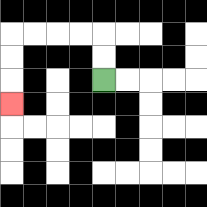{'start': '[4, 3]', 'end': '[0, 4]', 'path_directions': 'U,U,L,L,L,L,D,D,D', 'path_coordinates': '[[4, 3], [4, 2], [4, 1], [3, 1], [2, 1], [1, 1], [0, 1], [0, 2], [0, 3], [0, 4]]'}